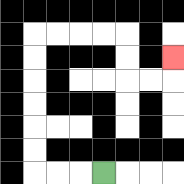{'start': '[4, 7]', 'end': '[7, 2]', 'path_directions': 'L,L,L,U,U,U,U,U,U,R,R,R,R,D,D,R,R,U', 'path_coordinates': '[[4, 7], [3, 7], [2, 7], [1, 7], [1, 6], [1, 5], [1, 4], [1, 3], [1, 2], [1, 1], [2, 1], [3, 1], [4, 1], [5, 1], [5, 2], [5, 3], [6, 3], [7, 3], [7, 2]]'}